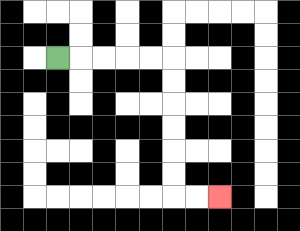{'start': '[2, 2]', 'end': '[9, 8]', 'path_directions': 'R,R,R,R,R,D,D,D,D,D,D,R,R', 'path_coordinates': '[[2, 2], [3, 2], [4, 2], [5, 2], [6, 2], [7, 2], [7, 3], [7, 4], [7, 5], [7, 6], [7, 7], [7, 8], [8, 8], [9, 8]]'}